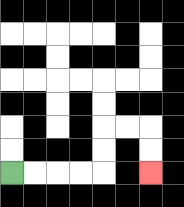{'start': '[0, 7]', 'end': '[6, 7]', 'path_directions': 'R,R,R,R,U,U,R,R,D,D', 'path_coordinates': '[[0, 7], [1, 7], [2, 7], [3, 7], [4, 7], [4, 6], [4, 5], [5, 5], [6, 5], [6, 6], [6, 7]]'}